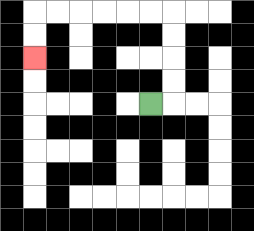{'start': '[6, 4]', 'end': '[1, 2]', 'path_directions': 'R,U,U,U,U,L,L,L,L,L,L,D,D', 'path_coordinates': '[[6, 4], [7, 4], [7, 3], [7, 2], [7, 1], [7, 0], [6, 0], [5, 0], [4, 0], [3, 0], [2, 0], [1, 0], [1, 1], [1, 2]]'}